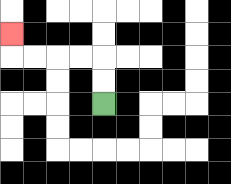{'start': '[4, 4]', 'end': '[0, 1]', 'path_directions': 'U,U,L,L,L,L,U', 'path_coordinates': '[[4, 4], [4, 3], [4, 2], [3, 2], [2, 2], [1, 2], [0, 2], [0, 1]]'}